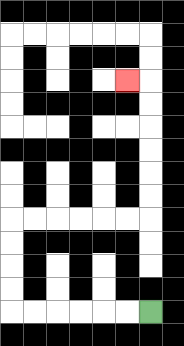{'start': '[6, 13]', 'end': '[5, 3]', 'path_directions': 'L,L,L,L,L,L,U,U,U,U,R,R,R,R,R,R,U,U,U,U,U,U,L', 'path_coordinates': '[[6, 13], [5, 13], [4, 13], [3, 13], [2, 13], [1, 13], [0, 13], [0, 12], [0, 11], [0, 10], [0, 9], [1, 9], [2, 9], [3, 9], [4, 9], [5, 9], [6, 9], [6, 8], [6, 7], [6, 6], [6, 5], [6, 4], [6, 3], [5, 3]]'}